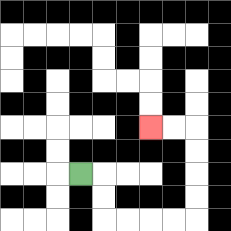{'start': '[3, 7]', 'end': '[6, 5]', 'path_directions': 'R,D,D,R,R,R,R,U,U,U,U,L,L', 'path_coordinates': '[[3, 7], [4, 7], [4, 8], [4, 9], [5, 9], [6, 9], [7, 9], [8, 9], [8, 8], [8, 7], [8, 6], [8, 5], [7, 5], [6, 5]]'}